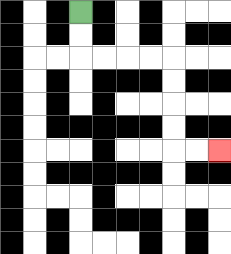{'start': '[3, 0]', 'end': '[9, 6]', 'path_directions': 'D,D,R,R,R,R,D,D,D,D,R,R', 'path_coordinates': '[[3, 0], [3, 1], [3, 2], [4, 2], [5, 2], [6, 2], [7, 2], [7, 3], [7, 4], [7, 5], [7, 6], [8, 6], [9, 6]]'}